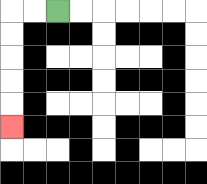{'start': '[2, 0]', 'end': '[0, 5]', 'path_directions': 'L,L,D,D,D,D,D', 'path_coordinates': '[[2, 0], [1, 0], [0, 0], [0, 1], [0, 2], [0, 3], [0, 4], [0, 5]]'}